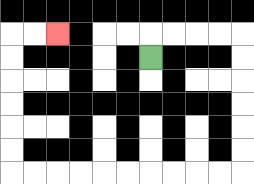{'start': '[6, 2]', 'end': '[2, 1]', 'path_directions': 'U,R,R,R,R,D,D,D,D,D,D,L,L,L,L,L,L,L,L,L,L,U,U,U,U,U,U,R,R', 'path_coordinates': '[[6, 2], [6, 1], [7, 1], [8, 1], [9, 1], [10, 1], [10, 2], [10, 3], [10, 4], [10, 5], [10, 6], [10, 7], [9, 7], [8, 7], [7, 7], [6, 7], [5, 7], [4, 7], [3, 7], [2, 7], [1, 7], [0, 7], [0, 6], [0, 5], [0, 4], [0, 3], [0, 2], [0, 1], [1, 1], [2, 1]]'}